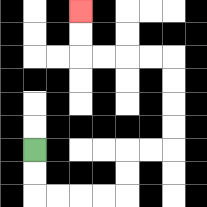{'start': '[1, 6]', 'end': '[3, 0]', 'path_directions': 'D,D,R,R,R,R,U,U,R,R,U,U,U,U,L,L,L,L,U,U', 'path_coordinates': '[[1, 6], [1, 7], [1, 8], [2, 8], [3, 8], [4, 8], [5, 8], [5, 7], [5, 6], [6, 6], [7, 6], [7, 5], [7, 4], [7, 3], [7, 2], [6, 2], [5, 2], [4, 2], [3, 2], [3, 1], [3, 0]]'}